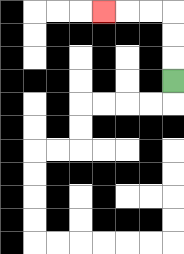{'start': '[7, 3]', 'end': '[4, 0]', 'path_directions': 'U,U,U,L,L,L', 'path_coordinates': '[[7, 3], [7, 2], [7, 1], [7, 0], [6, 0], [5, 0], [4, 0]]'}